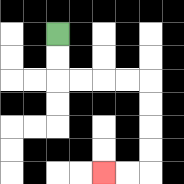{'start': '[2, 1]', 'end': '[4, 7]', 'path_directions': 'D,D,R,R,R,R,D,D,D,D,L,L', 'path_coordinates': '[[2, 1], [2, 2], [2, 3], [3, 3], [4, 3], [5, 3], [6, 3], [6, 4], [6, 5], [6, 6], [6, 7], [5, 7], [4, 7]]'}